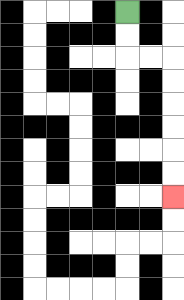{'start': '[5, 0]', 'end': '[7, 8]', 'path_directions': 'D,D,R,R,D,D,D,D,D,D', 'path_coordinates': '[[5, 0], [5, 1], [5, 2], [6, 2], [7, 2], [7, 3], [7, 4], [7, 5], [7, 6], [7, 7], [7, 8]]'}